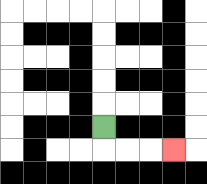{'start': '[4, 5]', 'end': '[7, 6]', 'path_directions': 'D,R,R,R', 'path_coordinates': '[[4, 5], [4, 6], [5, 6], [6, 6], [7, 6]]'}